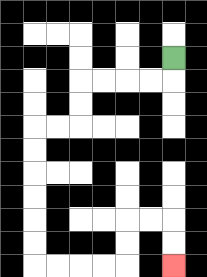{'start': '[7, 2]', 'end': '[7, 11]', 'path_directions': 'D,L,L,L,L,D,D,L,L,D,D,D,D,D,D,R,R,R,R,U,U,R,R,D,D', 'path_coordinates': '[[7, 2], [7, 3], [6, 3], [5, 3], [4, 3], [3, 3], [3, 4], [3, 5], [2, 5], [1, 5], [1, 6], [1, 7], [1, 8], [1, 9], [1, 10], [1, 11], [2, 11], [3, 11], [4, 11], [5, 11], [5, 10], [5, 9], [6, 9], [7, 9], [7, 10], [7, 11]]'}